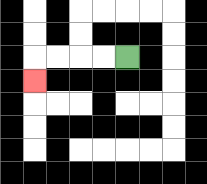{'start': '[5, 2]', 'end': '[1, 3]', 'path_directions': 'L,L,L,L,D', 'path_coordinates': '[[5, 2], [4, 2], [3, 2], [2, 2], [1, 2], [1, 3]]'}